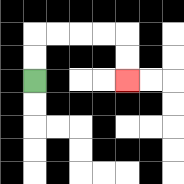{'start': '[1, 3]', 'end': '[5, 3]', 'path_directions': 'U,U,R,R,R,R,D,D', 'path_coordinates': '[[1, 3], [1, 2], [1, 1], [2, 1], [3, 1], [4, 1], [5, 1], [5, 2], [5, 3]]'}